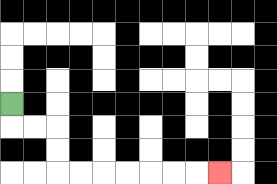{'start': '[0, 4]', 'end': '[9, 7]', 'path_directions': 'D,R,R,D,D,R,R,R,R,R,R,R', 'path_coordinates': '[[0, 4], [0, 5], [1, 5], [2, 5], [2, 6], [2, 7], [3, 7], [4, 7], [5, 7], [6, 7], [7, 7], [8, 7], [9, 7]]'}